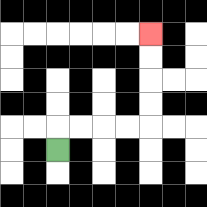{'start': '[2, 6]', 'end': '[6, 1]', 'path_directions': 'U,R,R,R,R,U,U,U,U', 'path_coordinates': '[[2, 6], [2, 5], [3, 5], [4, 5], [5, 5], [6, 5], [6, 4], [6, 3], [6, 2], [6, 1]]'}